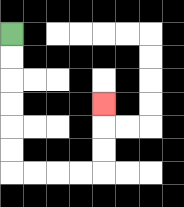{'start': '[0, 1]', 'end': '[4, 4]', 'path_directions': 'D,D,D,D,D,D,R,R,R,R,U,U,U', 'path_coordinates': '[[0, 1], [0, 2], [0, 3], [0, 4], [0, 5], [0, 6], [0, 7], [1, 7], [2, 7], [3, 7], [4, 7], [4, 6], [4, 5], [4, 4]]'}